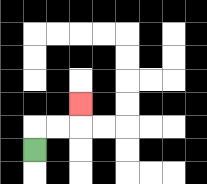{'start': '[1, 6]', 'end': '[3, 4]', 'path_directions': 'U,R,R,U', 'path_coordinates': '[[1, 6], [1, 5], [2, 5], [3, 5], [3, 4]]'}